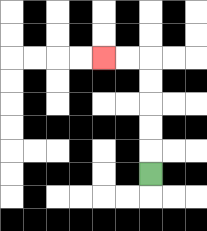{'start': '[6, 7]', 'end': '[4, 2]', 'path_directions': 'U,U,U,U,U,L,L', 'path_coordinates': '[[6, 7], [6, 6], [6, 5], [6, 4], [6, 3], [6, 2], [5, 2], [4, 2]]'}